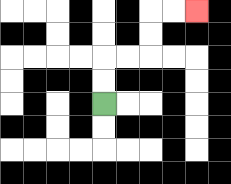{'start': '[4, 4]', 'end': '[8, 0]', 'path_directions': 'U,U,R,R,U,U,R,R', 'path_coordinates': '[[4, 4], [4, 3], [4, 2], [5, 2], [6, 2], [6, 1], [6, 0], [7, 0], [8, 0]]'}